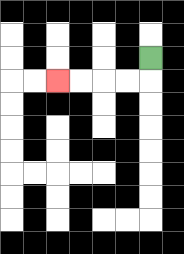{'start': '[6, 2]', 'end': '[2, 3]', 'path_directions': 'D,L,L,L,L', 'path_coordinates': '[[6, 2], [6, 3], [5, 3], [4, 3], [3, 3], [2, 3]]'}